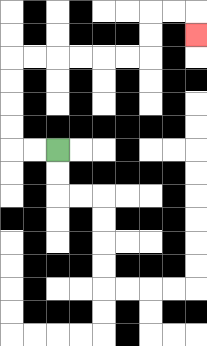{'start': '[2, 6]', 'end': '[8, 1]', 'path_directions': 'L,L,U,U,U,U,R,R,R,R,R,R,U,U,R,R,D', 'path_coordinates': '[[2, 6], [1, 6], [0, 6], [0, 5], [0, 4], [0, 3], [0, 2], [1, 2], [2, 2], [3, 2], [4, 2], [5, 2], [6, 2], [6, 1], [6, 0], [7, 0], [8, 0], [8, 1]]'}